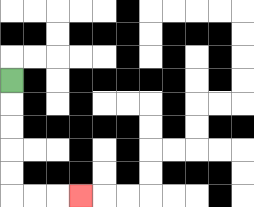{'start': '[0, 3]', 'end': '[3, 8]', 'path_directions': 'D,D,D,D,D,R,R,R', 'path_coordinates': '[[0, 3], [0, 4], [0, 5], [0, 6], [0, 7], [0, 8], [1, 8], [2, 8], [3, 8]]'}